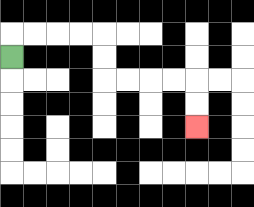{'start': '[0, 2]', 'end': '[8, 5]', 'path_directions': 'U,R,R,R,R,D,D,R,R,R,R,D,D', 'path_coordinates': '[[0, 2], [0, 1], [1, 1], [2, 1], [3, 1], [4, 1], [4, 2], [4, 3], [5, 3], [6, 3], [7, 3], [8, 3], [8, 4], [8, 5]]'}